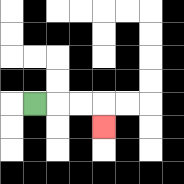{'start': '[1, 4]', 'end': '[4, 5]', 'path_directions': 'R,R,R,D', 'path_coordinates': '[[1, 4], [2, 4], [3, 4], [4, 4], [4, 5]]'}